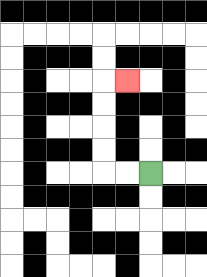{'start': '[6, 7]', 'end': '[5, 3]', 'path_directions': 'L,L,U,U,U,U,R', 'path_coordinates': '[[6, 7], [5, 7], [4, 7], [4, 6], [4, 5], [4, 4], [4, 3], [5, 3]]'}